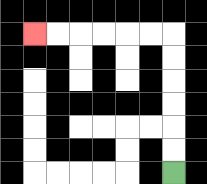{'start': '[7, 7]', 'end': '[1, 1]', 'path_directions': 'U,U,U,U,U,U,L,L,L,L,L,L', 'path_coordinates': '[[7, 7], [7, 6], [7, 5], [7, 4], [7, 3], [7, 2], [7, 1], [6, 1], [5, 1], [4, 1], [3, 1], [2, 1], [1, 1]]'}